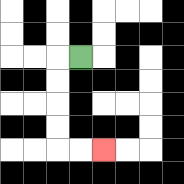{'start': '[3, 2]', 'end': '[4, 6]', 'path_directions': 'L,D,D,D,D,R,R', 'path_coordinates': '[[3, 2], [2, 2], [2, 3], [2, 4], [2, 5], [2, 6], [3, 6], [4, 6]]'}